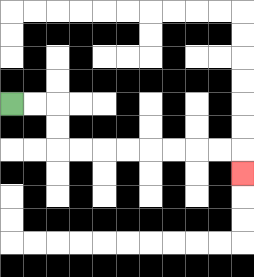{'start': '[0, 4]', 'end': '[10, 7]', 'path_directions': 'R,R,D,D,R,R,R,R,R,R,R,R,D', 'path_coordinates': '[[0, 4], [1, 4], [2, 4], [2, 5], [2, 6], [3, 6], [4, 6], [5, 6], [6, 6], [7, 6], [8, 6], [9, 6], [10, 6], [10, 7]]'}